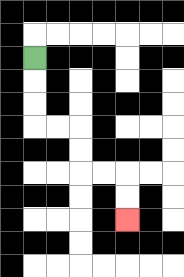{'start': '[1, 2]', 'end': '[5, 9]', 'path_directions': 'D,D,D,R,R,D,D,R,R,D,D', 'path_coordinates': '[[1, 2], [1, 3], [1, 4], [1, 5], [2, 5], [3, 5], [3, 6], [3, 7], [4, 7], [5, 7], [5, 8], [5, 9]]'}